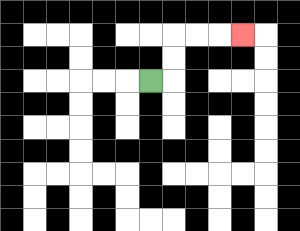{'start': '[6, 3]', 'end': '[10, 1]', 'path_directions': 'R,U,U,R,R,R', 'path_coordinates': '[[6, 3], [7, 3], [7, 2], [7, 1], [8, 1], [9, 1], [10, 1]]'}